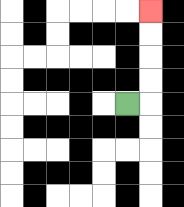{'start': '[5, 4]', 'end': '[6, 0]', 'path_directions': 'R,U,U,U,U', 'path_coordinates': '[[5, 4], [6, 4], [6, 3], [6, 2], [6, 1], [6, 0]]'}